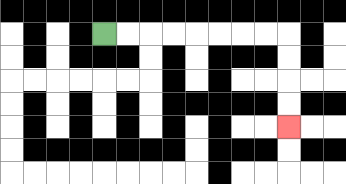{'start': '[4, 1]', 'end': '[12, 5]', 'path_directions': 'R,R,R,R,R,R,R,R,D,D,D,D', 'path_coordinates': '[[4, 1], [5, 1], [6, 1], [7, 1], [8, 1], [9, 1], [10, 1], [11, 1], [12, 1], [12, 2], [12, 3], [12, 4], [12, 5]]'}